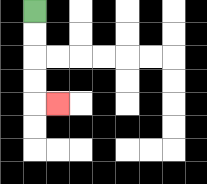{'start': '[1, 0]', 'end': '[2, 4]', 'path_directions': 'D,D,D,D,R', 'path_coordinates': '[[1, 0], [1, 1], [1, 2], [1, 3], [1, 4], [2, 4]]'}